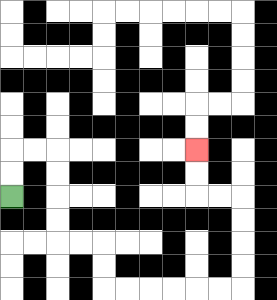{'start': '[0, 8]', 'end': '[8, 6]', 'path_directions': 'U,U,R,R,D,D,D,D,R,R,D,D,R,R,R,R,R,R,U,U,U,U,L,L,U,U', 'path_coordinates': '[[0, 8], [0, 7], [0, 6], [1, 6], [2, 6], [2, 7], [2, 8], [2, 9], [2, 10], [3, 10], [4, 10], [4, 11], [4, 12], [5, 12], [6, 12], [7, 12], [8, 12], [9, 12], [10, 12], [10, 11], [10, 10], [10, 9], [10, 8], [9, 8], [8, 8], [8, 7], [8, 6]]'}